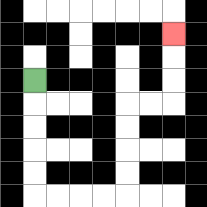{'start': '[1, 3]', 'end': '[7, 1]', 'path_directions': 'D,D,D,D,D,R,R,R,R,U,U,U,U,R,R,U,U,U', 'path_coordinates': '[[1, 3], [1, 4], [1, 5], [1, 6], [1, 7], [1, 8], [2, 8], [3, 8], [4, 8], [5, 8], [5, 7], [5, 6], [5, 5], [5, 4], [6, 4], [7, 4], [7, 3], [7, 2], [7, 1]]'}